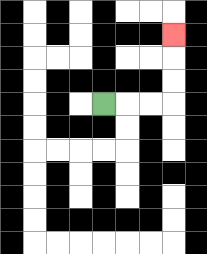{'start': '[4, 4]', 'end': '[7, 1]', 'path_directions': 'R,R,R,U,U,U', 'path_coordinates': '[[4, 4], [5, 4], [6, 4], [7, 4], [7, 3], [7, 2], [7, 1]]'}